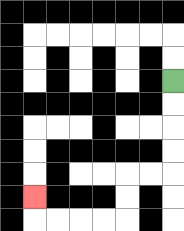{'start': '[7, 3]', 'end': '[1, 8]', 'path_directions': 'D,D,D,D,L,L,D,D,L,L,L,L,U', 'path_coordinates': '[[7, 3], [7, 4], [7, 5], [7, 6], [7, 7], [6, 7], [5, 7], [5, 8], [5, 9], [4, 9], [3, 9], [2, 9], [1, 9], [1, 8]]'}